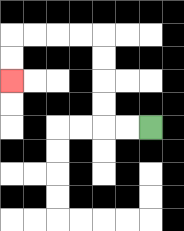{'start': '[6, 5]', 'end': '[0, 3]', 'path_directions': 'L,L,U,U,U,U,L,L,L,L,D,D', 'path_coordinates': '[[6, 5], [5, 5], [4, 5], [4, 4], [4, 3], [4, 2], [4, 1], [3, 1], [2, 1], [1, 1], [0, 1], [0, 2], [0, 3]]'}